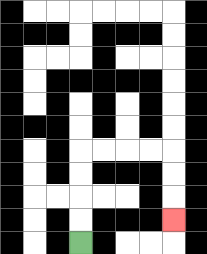{'start': '[3, 10]', 'end': '[7, 9]', 'path_directions': 'U,U,U,U,R,R,R,R,D,D,D', 'path_coordinates': '[[3, 10], [3, 9], [3, 8], [3, 7], [3, 6], [4, 6], [5, 6], [6, 6], [7, 6], [7, 7], [7, 8], [7, 9]]'}